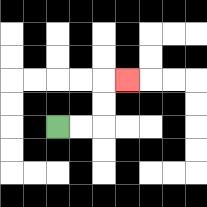{'start': '[2, 5]', 'end': '[5, 3]', 'path_directions': 'R,R,U,U,R', 'path_coordinates': '[[2, 5], [3, 5], [4, 5], [4, 4], [4, 3], [5, 3]]'}